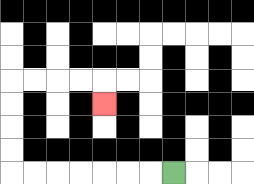{'start': '[7, 7]', 'end': '[4, 4]', 'path_directions': 'L,L,L,L,L,L,L,U,U,U,U,R,R,R,R,D', 'path_coordinates': '[[7, 7], [6, 7], [5, 7], [4, 7], [3, 7], [2, 7], [1, 7], [0, 7], [0, 6], [0, 5], [0, 4], [0, 3], [1, 3], [2, 3], [3, 3], [4, 3], [4, 4]]'}